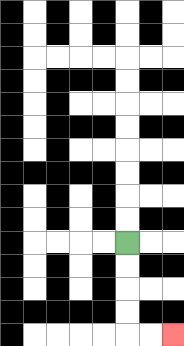{'start': '[5, 10]', 'end': '[7, 14]', 'path_directions': 'D,D,D,D,R,R', 'path_coordinates': '[[5, 10], [5, 11], [5, 12], [5, 13], [5, 14], [6, 14], [7, 14]]'}